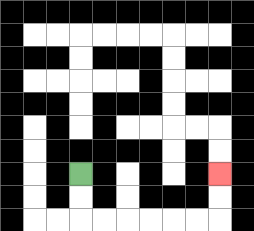{'start': '[3, 7]', 'end': '[9, 7]', 'path_directions': 'D,D,R,R,R,R,R,R,U,U', 'path_coordinates': '[[3, 7], [3, 8], [3, 9], [4, 9], [5, 9], [6, 9], [7, 9], [8, 9], [9, 9], [9, 8], [9, 7]]'}